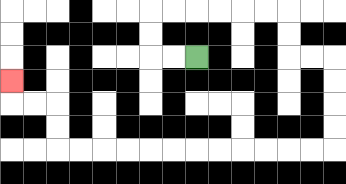{'start': '[8, 2]', 'end': '[0, 3]', 'path_directions': 'L,L,U,U,R,R,R,R,R,R,D,D,R,R,D,D,D,D,L,L,L,L,L,L,L,L,L,L,L,L,U,U,L,L,U', 'path_coordinates': '[[8, 2], [7, 2], [6, 2], [6, 1], [6, 0], [7, 0], [8, 0], [9, 0], [10, 0], [11, 0], [12, 0], [12, 1], [12, 2], [13, 2], [14, 2], [14, 3], [14, 4], [14, 5], [14, 6], [13, 6], [12, 6], [11, 6], [10, 6], [9, 6], [8, 6], [7, 6], [6, 6], [5, 6], [4, 6], [3, 6], [2, 6], [2, 5], [2, 4], [1, 4], [0, 4], [0, 3]]'}